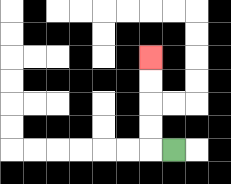{'start': '[7, 6]', 'end': '[6, 2]', 'path_directions': 'L,U,U,U,U', 'path_coordinates': '[[7, 6], [6, 6], [6, 5], [6, 4], [6, 3], [6, 2]]'}